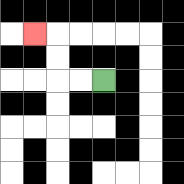{'start': '[4, 3]', 'end': '[1, 1]', 'path_directions': 'L,L,U,U,L', 'path_coordinates': '[[4, 3], [3, 3], [2, 3], [2, 2], [2, 1], [1, 1]]'}